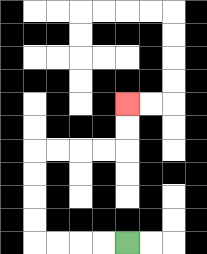{'start': '[5, 10]', 'end': '[5, 4]', 'path_directions': 'L,L,L,L,U,U,U,U,R,R,R,R,U,U', 'path_coordinates': '[[5, 10], [4, 10], [3, 10], [2, 10], [1, 10], [1, 9], [1, 8], [1, 7], [1, 6], [2, 6], [3, 6], [4, 6], [5, 6], [5, 5], [5, 4]]'}